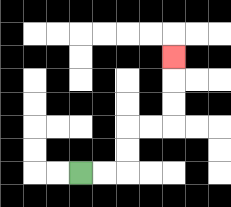{'start': '[3, 7]', 'end': '[7, 2]', 'path_directions': 'R,R,U,U,R,R,U,U,U', 'path_coordinates': '[[3, 7], [4, 7], [5, 7], [5, 6], [5, 5], [6, 5], [7, 5], [7, 4], [7, 3], [7, 2]]'}